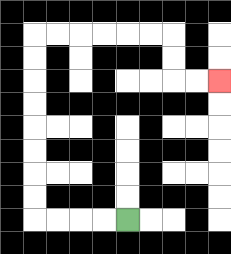{'start': '[5, 9]', 'end': '[9, 3]', 'path_directions': 'L,L,L,L,U,U,U,U,U,U,U,U,R,R,R,R,R,R,D,D,R,R', 'path_coordinates': '[[5, 9], [4, 9], [3, 9], [2, 9], [1, 9], [1, 8], [1, 7], [1, 6], [1, 5], [1, 4], [1, 3], [1, 2], [1, 1], [2, 1], [3, 1], [4, 1], [5, 1], [6, 1], [7, 1], [7, 2], [7, 3], [8, 3], [9, 3]]'}